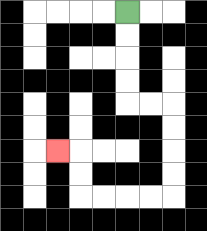{'start': '[5, 0]', 'end': '[2, 6]', 'path_directions': 'D,D,D,D,R,R,D,D,D,D,L,L,L,L,U,U,L', 'path_coordinates': '[[5, 0], [5, 1], [5, 2], [5, 3], [5, 4], [6, 4], [7, 4], [7, 5], [7, 6], [7, 7], [7, 8], [6, 8], [5, 8], [4, 8], [3, 8], [3, 7], [3, 6], [2, 6]]'}